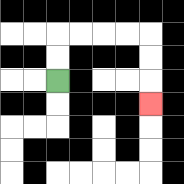{'start': '[2, 3]', 'end': '[6, 4]', 'path_directions': 'U,U,R,R,R,R,D,D,D', 'path_coordinates': '[[2, 3], [2, 2], [2, 1], [3, 1], [4, 1], [5, 1], [6, 1], [6, 2], [6, 3], [6, 4]]'}